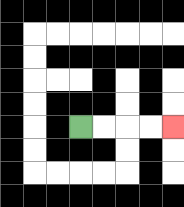{'start': '[3, 5]', 'end': '[7, 5]', 'path_directions': 'R,R,R,R', 'path_coordinates': '[[3, 5], [4, 5], [5, 5], [6, 5], [7, 5]]'}